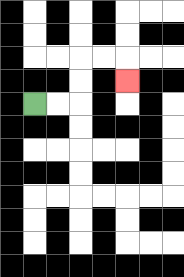{'start': '[1, 4]', 'end': '[5, 3]', 'path_directions': 'R,R,U,U,R,R,D', 'path_coordinates': '[[1, 4], [2, 4], [3, 4], [3, 3], [3, 2], [4, 2], [5, 2], [5, 3]]'}